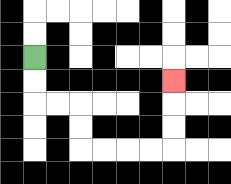{'start': '[1, 2]', 'end': '[7, 3]', 'path_directions': 'D,D,R,R,D,D,R,R,R,R,U,U,U', 'path_coordinates': '[[1, 2], [1, 3], [1, 4], [2, 4], [3, 4], [3, 5], [3, 6], [4, 6], [5, 6], [6, 6], [7, 6], [7, 5], [7, 4], [7, 3]]'}